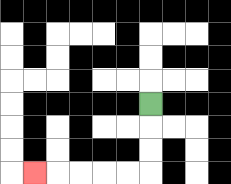{'start': '[6, 4]', 'end': '[1, 7]', 'path_directions': 'D,D,D,L,L,L,L,L', 'path_coordinates': '[[6, 4], [6, 5], [6, 6], [6, 7], [5, 7], [4, 7], [3, 7], [2, 7], [1, 7]]'}